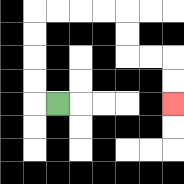{'start': '[2, 4]', 'end': '[7, 4]', 'path_directions': 'L,U,U,U,U,R,R,R,R,D,D,R,R,D,D', 'path_coordinates': '[[2, 4], [1, 4], [1, 3], [1, 2], [1, 1], [1, 0], [2, 0], [3, 0], [4, 0], [5, 0], [5, 1], [5, 2], [6, 2], [7, 2], [7, 3], [7, 4]]'}